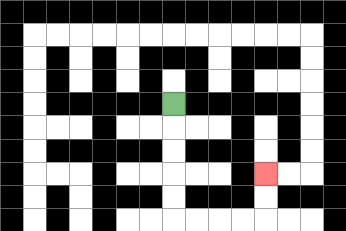{'start': '[7, 4]', 'end': '[11, 7]', 'path_directions': 'D,D,D,D,D,R,R,R,R,U,U', 'path_coordinates': '[[7, 4], [7, 5], [7, 6], [7, 7], [7, 8], [7, 9], [8, 9], [9, 9], [10, 9], [11, 9], [11, 8], [11, 7]]'}